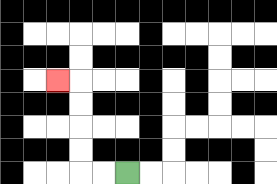{'start': '[5, 7]', 'end': '[2, 3]', 'path_directions': 'L,L,U,U,U,U,L', 'path_coordinates': '[[5, 7], [4, 7], [3, 7], [3, 6], [3, 5], [3, 4], [3, 3], [2, 3]]'}